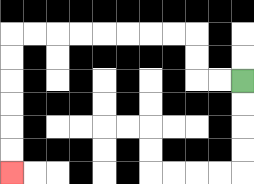{'start': '[10, 3]', 'end': '[0, 7]', 'path_directions': 'L,L,U,U,L,L,L,L,L,L,L,L,D,D,D,D,D,D', 'path_coordinates': '[[10, 3], [9, 3], [8, 3], [8, 2], [8, 1], [7, 1], [6, 1], [5, 1], [4, 1], [3, 1], [2, 1], [1, 1], [0, 1], [0, 2], [0, 3], [0, 4], [0, 5], [0, 6], [0, 7]]'}